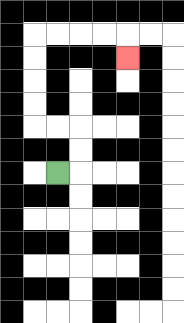{'start': '[2, 7]', 'end': '[5, 2]', 'path_directions': 'R,U,U,L,L,U,U,U,U,R,R,R,R,D', 'path_coordinates': '[[2, 7], [3, 7], [3, 6], [3, 5], [2, 5], [1, 5], [1, 4], [1, 3], [1, 2], [1, 1], [2, 1], [3, 1], [4, 1], [5, 1], [5, 2]]'}